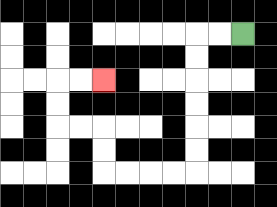{'start': '[10, 1]', 'end': '[4, 3]', 'path_directions': 'L,L,D,D,D,D,D,D,L,L,L,L,U,U,L,L,U,U,R,R', 'path_coordinates': '[[10, 1], [9, 1], [8, 1], [8, 2], [8, 3], [8, 4], [8, 5], [8, 6], [8, 7], [7, 7], [6, 7], [5, 7], [4, 7], [4, 6], [4, 5], [3, 5], [2, 5], [2, 4], [2, 3], [3, 3], [4, 3]]'}